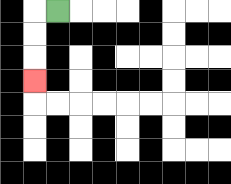{'start': '[2, 0]', 'end': '[1, 3]', 'path_directions': 'L,D,D,D', 'path_coordinates': '[[2, 0], [1, 0], [1, 1], [1, 2], [1, 3]]'}